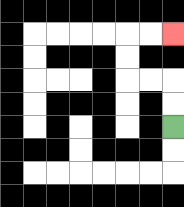{'start': '[7, 5]', 'end': '[7, 1]', 'path_directions': 'U,U,L,L,U,U,R,R', 'path_coordinates': '[[7, 5], [7, 4], [7, 3], [6, 3], [5, 3], [5, 2], [5, 1], [6, 1], [7, 1]]'}